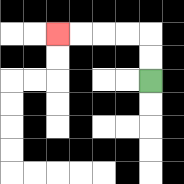{'start': '[6, 3]', 'end': '[2, 1]', 'path_directions': 'U,U,L,L,L,L', 'path_coordinates': '[[6, 3], [6, 2], [6, 1], [5, 1], [4, 1], [3, 1], [2, 1]]'}